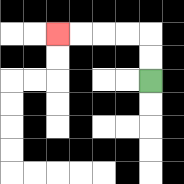{'start': '[6, 3]', 'end': '[2, 1]', 'path_directions': 'U,U,L,L,L,L', 'path_coordinates': '[[6, 3], [6, 2], [6, 1], [5, 1], [4, 1], [3, 1], [2, 1]]'}